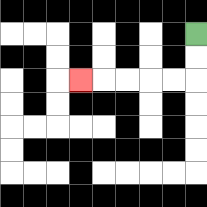{'start': '[8, 1]', 'end': '[3, 3]', 'path_directions': 'D,D,L,L,L,L,L', 'path_coordinates': '[[8, 1], [8, 2], [8, 3], [7, 3], [6, 3], [5, 3], [4, 3], [3, 3]]'}